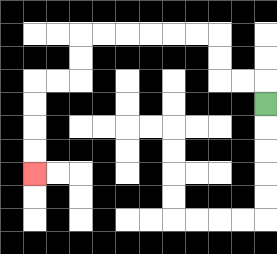{'start': '[11, 4]', 'end': '[1, 7]', 'path_directions': 'U,L,L,U,U,L,L,L,L,L,L,D,D,L,L,D,D,D,D', 'path_coordinates': '[[11, 4], [11, 3], [10, 3], [9, 3], [9, 2], [9, 1], [8, 1], [7, 1], [6, 1], [5, 1], [4, 1], [3, 1], [3, 2], [3, 3], [2, 3], [1, 3], [1, 4], [1, 5], [1, 6], [1, 7]]'}